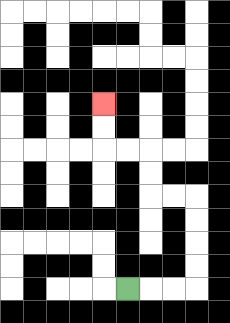{'start': '[5, 12]', 'end': '[4, 4]', 'path_directions': 'R,R,R,U,U,U,U,L,L,U,U,L,L,U,U', 'path_coordinates': '[[5, 12], [6, 12], [7, 12], [8, 12], [8, 11], [8, 10], [8, 9], [8, 8], [7, 8], [6, 8], [6, 7], [6, 6], [5, 6], [4, 6], [4, 5], [4, 4]]'}